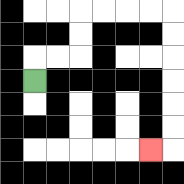{'start': '[1, 3]', 'end': '[6, 6]', 'path_directions': 'U,R,R,U,U,R,R,R,R,D,D,D,D,D,D,L', 'path_coordinates': '[[1, 3], [1, 2], [2, 2], [3, 2], [3, 1], [3, 0], [4, 0], [5, 0], [6, 0], [7, 0], [7, 1], [7, 2], [7, 3], [7, 4], [7, 5], [7, 6], [6, 6]]'}